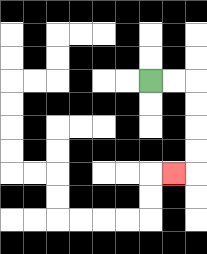{'start': '[6, 3]', 'end': '[7, 7]', 'path_directions': 'R,R,D,D,D,D,L', 'path_coordinates': '[[6, 3], [7, 3], [8, 3], [8, 4], [8, 5], [8, 6], [8, 7], [7, 7]]'}